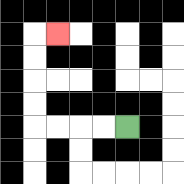{'start': '[5, 5]', 'end': '[2, 1]', 'path_directions': 'L,L,L,L,U,U,U,U,R', 'path_coordinates': '[[5, 5], [4, 5], [3, 5], [2, 5], [1, 5], [1, 4], [1, 3], [1, 2], [1, 1], [2, 1]]'}